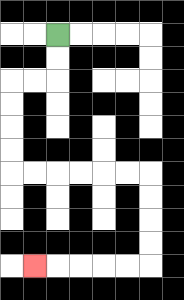{'start': '[2, 1]', 'end': '[1, 11]', 'path_directions': 'D,D,L,L,D,D,D,D,R,R,R,R,R,R,D,D,D,D,L,L,L,L,L', 'path_coordinates': '[[2, 1], [2, 2], [2, 3], [1, 3], [0, 3], [0, 4], [0, 5], [0, 6], [0, 7], [1, 7], [2, 7], [3, 7], [4, 7], [5, 7], [6, 7], [6, 8], [6, 9], [6, 10], [6, 11], [5, 11], [4, 11], [3, 11], [2, 11], [1, 11]]'}